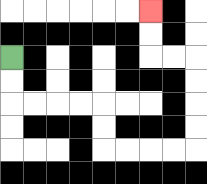{'start': '[0, 2]', 'end': '[6, 0]', 'path_directions': 'D,D,R,R,R,R,D,D,R,R,R,R,U,U,U,U,L,L,U,U', 'path_coordinates': '[[0, 2], [0, 3], [0, 4], [1, 4], [2, 4], [3, 4], [4, 4], [4, 5], [4, 6], [5, 6], [6, 6], [7, 6], [8, 6], [8, 5], [8, 4], [8, 3], [8, 2], [7, 2], [6, 2], [6, 1], [6, 0]]'}